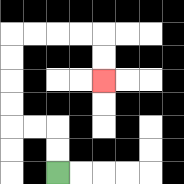{'start': '[2, 7]', 'end': '[4, 3]', 'path_directions': 'U,U,L,L,U,U,U,U,R,R,R,R,D,D', 'path_coordinates': '[[2, 7], [2, 6], [2, 5], [1, 5], [0, 5], [0, 4], [0, 3], [0, 2], [0, 1], [1, 1], [2, 1], [3, 1], [4, 1], [4, 2], [4, 3]]'}